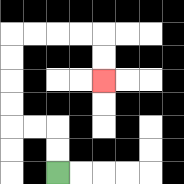{'start': '[2, 7]', 'end': '[4, 3]', 'path_directions': 'U,U,L,L,U,U,U,U,R,R,R,R,D,D', 'path_coordinates': '[[2, 7], [2, 6], [2, 5], [1, 5], [0, 5], [0, 4], [0, 3], [0, 2], [0, 1], [1, 1], [2, 1], [3, 1], [4, 1], [4, 2], [4, 3]]'}